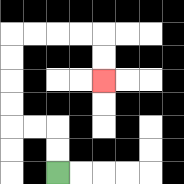{'start': '[2, 7]', 'end': '[4, 3]', 'path_directions': 'U,U,L,L,U,U,U,U,R,R,R,R,D,D', 'path_coordinates': '[[2, 7], [2, 6], [2, 5], [1, 5], [0, 5], [0, 4], [0, 3], [0, 2], [0, 1], [1, 1], [2, 1], [3, 1], [4, 1], [4, 2], [4, 3]]'}